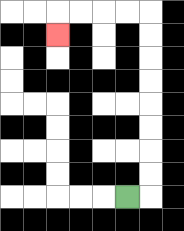{'start': '[5, 8]', 'end': '[2, 1]', 'path_directions': 'R,U,U,U,U,U,U,U,U,L,L,L,L,D', 'path_coordinates': '[[5, 8], [6, 8], [6, 7], [6, 6], [6, 5], [6, 4], [6, 3], [6, 2], [6, 1], [6, 0], [5, 0], [4, 0], [3, 0], [2, 0], [2, 1]]'}